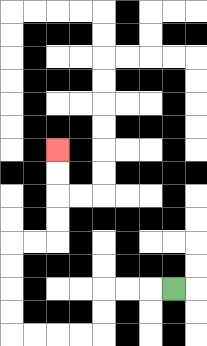{'start': '[7, 12]', 'end': '[2, 6]', 'path_directions': 'L,L,L,D,D,L,L,L,L,U,U,U,U,R,R,U,U,U,U', 'path_coordinates': '[[7, 12], [6, 12], [5, 12], [4, 12], [4, 13], [4, 14], [3, 14], [2, 14], [1, 14], [0, 14], [0, 13], [0, 12], [0, 11], [0, 10], [1, 10], [2, 10], [2, 9], [2, 8], [2, 7], [2, 6]]'}